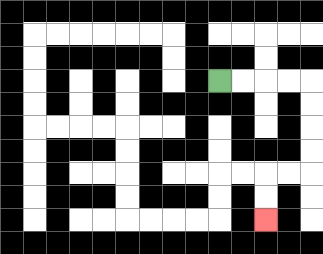{'start': '[9, 3]', 'end': '[11, 9]', 'path_directions': 'R,R,R,R,D,D,D,D,L,L,D,D', 'path_coordinates': '[[9, 3], [10, 3], [11, 3], [12, 3], [13, 3], [13, 4], [13, 5], [13, 6], [13, 7], [12, 7], [11, 7], [11, 8], [11, 9]]'}